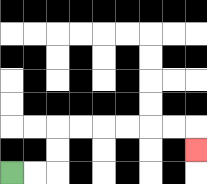{'start': '[0, 7]', 'end': '[8, 6]', 'path_directions': 'R,R,U,U,R,R,R,R,R,R,D', 'path_coordinates': '[[0, 7], [1, 7], [2, 7], [2, 6], [2, 5], [3, 5], [4, 5], [5, 5], [6, 5], [7, 5], [8, 5], [8, 6]]'}